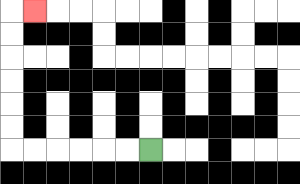{'start': '[6, 6]', 'end': '[1, 0]', 'path_directions': 'L,L,L,L,L,L,U,U,U,U,U,U,R', 'path_coordinates': '[[6, 6], [5, 6], [4, 6], [3, 6], [2, 6], [1, 6], [0, 6], [0, 5], [0, 4], [0, 3], [0, 2], [0, 1], [0, 0], [1, 0]]'}